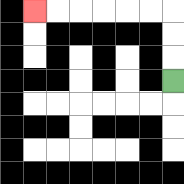{'start': '[7, 3]', 'end': '[1, 0]', 'path_directions': 'U,U,U,L,L,L,L,L,L', 'path_coordinates': '[[7, 3], [7, 2], [7, 1], [7, 0], [6, 0], [5, 0], [4, 0], [3, 0], [2, 0], [1, 0]]'}